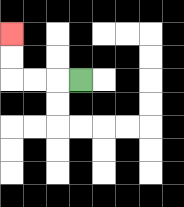{'start': '[3, 3]', 'end': '[0, 1]', 'path_directions': 'L,L,L,U,U', 'path_coordinates': '[[3, 3], [2, 3], [1, 3], [0, 3], [0, 2], [0, 1]]'}